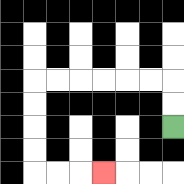{'start': '[7, 5]', 'end': '[4, 7]', 'path_directions': 'U,U,L,L,L,L,L,L,D,D,D,D,R,R,R', 'path_coordinates': '[[7, 5], [7, 4], [7, 3], [6, 3], [5, 3], [4, 3], [3, 3], [2, 3], [1, 3], [1, 4], [1, 5], [1, 6], [1, 7], [2, 7], [3, 7], [4, 7]]'}